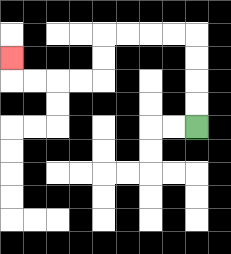{'start': '[8, 5]', 'end': '[0, 2]', 'path_directions': 'U,U,U,U,L,L,L,L,D,D,L,L,L,L,U', 'path_coordinates': '[[8, 5], [8, 4], [8, 3], [8, 2], [8, 1], [7, 1], [6, 1], [5, 1], [4, 1], [4, 2], [4, 3], [3, 3], [2, 3], [1, 3], [0, 3], [0, 2]]'}